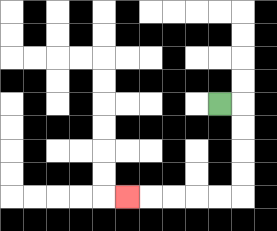{'start': '[9, 4]', 'end': '[5, 8]', 'path_directions': 'R,D,D,D,D,L,L,L,L,L', 'path_coordinates': '[[9, 4], [10, 4], [10, 5], [10, 6], [10, 7], [10, 8], [9, 8], [8, 8], [7, 8], [6, 8], [5, 8]]'}